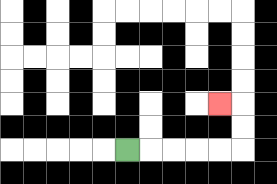{'start': '[5, 6]', 'end': '[9, 4]', 'path_directions': 'R,R,R,R,R,U,U,L', 'path_coordinates': '[[5, 6], [6, 6], [7, 6], [8, 6], [9, 6], [10, 6], [10, 5], [10, 4], [9, 4]]'}